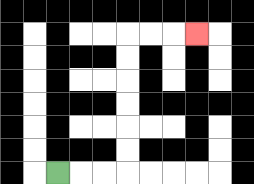{'start': '[2, 7]', 'end': '[8, 1]', 'path_directions': 'R,R,R,U,U,U,U,U,U,R,R,R', 'path_coordinates': '[[2, 7], [3, 7], [4, 7], [5, 7], [5, 6], [5, 5], [5, 4], [5, 3], [5, 2], [5, 1], [6, 1], [7, 1], [8, 1]]'}